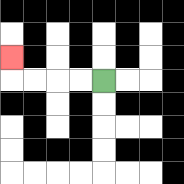{'start': '[4, 3]', 'end': '[0, 2]', 'path_directions': 'L,L,L,L,U', 'path_coordinates': '[[4, 3], [3, 3], [2, 3], [1, 3], [0, 3], [0, 2]]'}